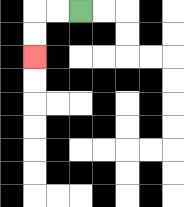{'start': '[3, 0]', 'end': '[1, 2]', 'path_directions': 'L,L,D,D', 'path_coordinates': '[[3, 0], [2, 0], [1, 0], [1, 1], [1, 2]]'}